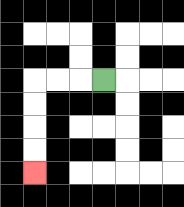{'start': '[4, 3]', 'end': '[1, 7]', 'path_directions': 'L,L,L,D,D,D,D', 'path_coordinates': '[[4, 3], [3, 3], [2, 3], [1, 3], [1, 4], [1, 5], [1, 6], [1, 7]]'}